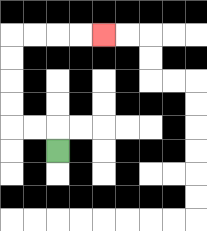{'start': '[2, 6]', 'end': '[4, 1]', 'path_directions': 'U,L,L,U,U,U,U,R,R,R,R', 'path_coordinates': '[[2, 6], [2, 5], [1, 5], [0, 5], [0, 4], [0, 3], [0, 2], [0, 1], [1, 1], [2, 1], [3, 1], [4, 1]]'}